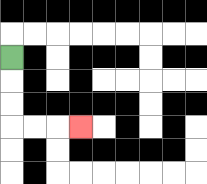{'start': '[0, 2]', 'end': '[3, 5]', 'path_directions': 'D,D,D,R,R,R', 'path_coordinates': '[[0, 2], [0, 3], [0, 4], [0, 5], [1, 5], [2, 5], [3, 5]]'}